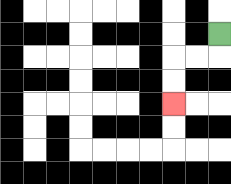{'start': '[9, 1]', 'end': '[7, 4]', 'path_directions': 'D,L,L,D,D', 'path_coordinates': '[[9, 1], [9, 2], [8, 2], [7, 2], [7, 3], [7, 4]]'}